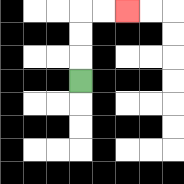{'start': '[3, 3]', 'end': '[5, 0]', 'path_directions': 'U,U,U,R,R', 'path_coordinates': '[[3, 3], [3, 2], [3, 1], [3, 0], [4, 0], [5, 0]]'}